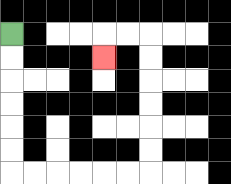{'start': '[0, 1]', 'end': '[4, 2]', 'path_directions': 'D,D,D,D,D,D,R,R,R,R,R,R,U,U,U,U,U,U,L,L,D', 'path_coordinates': '[[0, 1], [0, 2], [0, 3], [0, 4], [0, 5], [0, 6], [0, 7], [1, 7], [2, 7], [3, 7], [4, 7], [5, 7], [6, 7], [6, 6], [6, 5], [6, 4], [6, 3], [6, 2], [6, 1], [5, 1], [4, 1], [4, 2]]'}